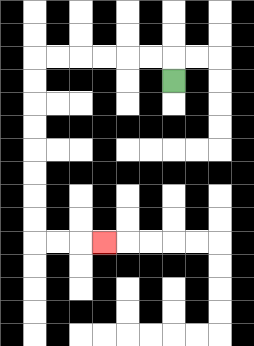{'start': '[7, 3]', 'end': '[4, 10]', 'path_directions': 'U,L,L,L,L,L,L,D,D,D,D,D,D,D,D,R,R,R', 'path_coordinates': '[[7, 3], [7, 2], [6, 2], [5, 2], [4, 2], [3, 2], [2, 2], [1, 2], [1, 3], [1, 4], [1, 5], [1, 6], [1, 7], [1, 8], [1, 9], [1, 10], [2, 10], [3, 10], [4, 10]]'}